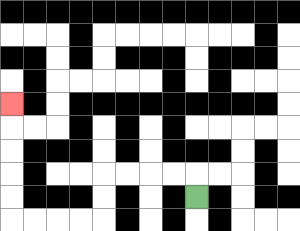{'start': '[8, 8]', 'end': '[0, 4]', 'path_directions': 'U,L,L,L,L,D,D,L,L,L,L,U,U,U,U,U', 'path_coordinates': '[[8, 8], [8, 7], [7, 7], [6, 7], [5, 7], [4, 7], [4, 8], [4, 9], [3, 9], [2, 9], [1, 9], [0, 9], [0, 8], [0, 7], [0, 6], [0, 5], [0, 4]]'}